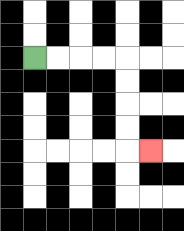{'start': '[1, 2]', 'end': '[6, 6]', 'path_directions': 'R,R,R,R,D,D,D,D,R', 'path_coordinates': '[[1, 2], [2, 2], [3, 2], [4, 2], [5, 2], [5, 3], [5, 4], [5, 5], [5, 6], [6, 6]]'}